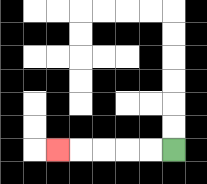{'start': '[7, 6]', 'end': '[2, 6]', 'path_directions': 'L,L,L,L,L', 'path_coordinates': '[[7, 6], [6, 6], [5, 6], [4, 6], [3, 6], [2, 6]]'}